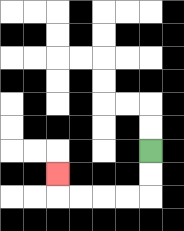{'start': '[6, 6]', 'end': '[2, 7]', 'path_directions': 'D,D,L,L,L,L,U', 'path_coordinates': '[[6, 6], [6, 7], [6, 8], [5, 8], [4, 8], [3, 8], [2, 8], [2, 7]]'}